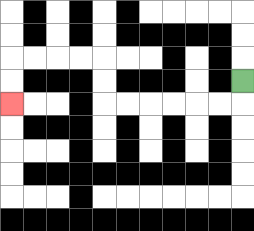{'start': '[10, 3]', 'end': '[0, 4]', 'path_directions': 'D,L,L,L,L,L,L,U,U,L,L,L,L,D,D', 'path_coordinates': '[[10, 3], [10, 4], [9, 4], [8, 4], [7, 4], [6, 4], [5, 4], [4, 4], [4, 3], [4, 2], [3, 2], [2, 2], [1, 2], [0, 2], [0, 3], [0, 4]]'}